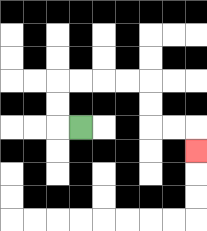{'start': '[3, 5]', 'end': '[8, 6]', 'path_directions': 'L,U,U,R,R,R,R,D,D,R,R,D', 'path_coordinates': '[[3, 5], [2, 5], [2, 4], [2, 3], [3, 3], [4, 3], [5, 3], [6, 3], [6, 4], [6, 5], [7, 5], [8, 5], [8, 6]]'}